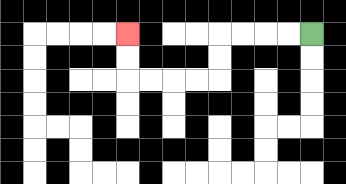{'start': '[13, 1]', 'end': '[5, 1]', 'path_directions': 'L,L,L,L,D,D,L,L,L,L,U,U', 'path_coordinates': '[[13, 1], [12, 1], [11, 1], [10, 1], [9, 1], [9, 2], [9, 3], [8, 3], [7, 3], [6, 3], [5, 3], [5, 2], [5, 1]]'}